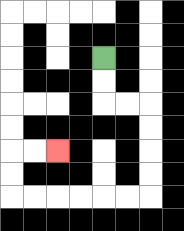{'start': '[4, 2]', 'end': '[2, 6]', 'path_directions': 'D,D,R,R,D,D,D,D,L,L,L,L,L,L,U,U,R,R', 'path_coordinates': '[[4, 2], [4, 3], [4, 4], [5, 4], [6, 4], [6, 5], [6, 6], [6, 7], [6, 8], [5, 8], [4, 8], [3, 8], [2, 8], [1, 8], [0, 8], [0, 7], [0, 6], [1, 6], [2, 6]]'}